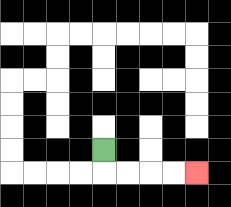{'start': '[4, 6]', 'end': '[8, 7]', 'path_directions': 'D,R,R,R,R', 'path_coordinates': '[[4, 6], [4, 7], [5, 7], [6, 7], [7, 7], [8, 7]]'}